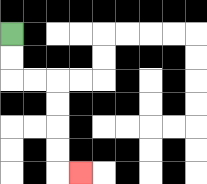{'start': '[0, 1]', 'end': '[3, 7]', 'path_directions': 'D,D,R,R,D,D,D,D,R', 'path_coordinates': '[[0, 1], [0, 2], [0, 3], [1, 3], [2, 3], [2, 4], [2, 5], [2, 6], [2, 7], [3, 7]]'}